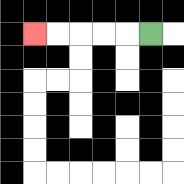{'start': '[6, 1]', 'end': '[1, 1]', 'path_directions': 'L,L,L,L,L', 'path_coordinates': '[[6, 1], [5, 1], [4, 1], [3, 1], [2, 1], [1, 1]]'}